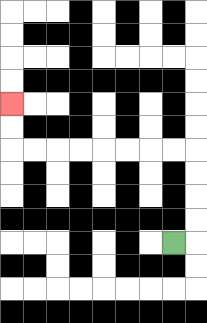{'start': '[7, 10]', 'end': '[0, 4]', 'path_directions': 'R,U,U,U,U,L,L,L,L,L,L,L,L,U,U', 'path_coordinates': '[[7, 10], [8, 10], [8, 9], [8, 8], [8, 7], [8, 6], [7, 6], [6, 6], [5, 6], [4, 6], [3, 6], [2, 6], [1, 6], [0, 6], [0, 5], [0, 4]]'}